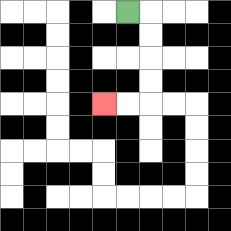{'start': '[5, 0]', 'end': '[4, 4]', 'path_directions': 'R,D,D,D,D,L,L', 'path_coordinates': '[[5, 0], [6, 0], [6, 1], [6, 2], [6, 3], [6, 4], [5, 4], [4, 4]]'}